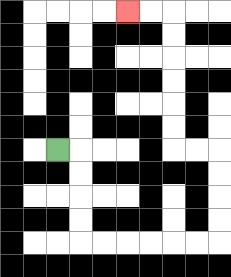{'start': '[2, 6]', 'end': '[5, 0]', 'path_directions': 'R,D,D,D,D,R,R,R,R,R,R,U,U,U,U,L,L,U,U,U,U,U,U,L,L', 'path_coordinates': '[[2, 6], [3, 6], [3, 7], [3, 8], [3, 9], [3, 10], [4, 10], [5, 10], [6, 10], [7, 10], [8, 10], [9, 10], [9, 9], [9, 8], [9, 7], [9, 6], [8, 6], [7, 6], [7, 5], [7, 4], [7, 3], [7, 2], [7, 1], [7, 0], [6, 0], [5, 0]]'}